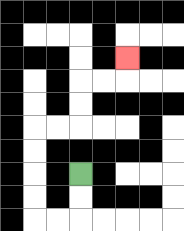{'start': '[3, 7]', 'end': '[5, 2]', 'path_directions': 'D,D,L,L,U,U,U,U,R,R,U,U,R,R,U', 'path_coordinates': '[[3, 7], [3, 8], [3, 9], [2, 9], [1, 9], [1, 8], [1, 7], [1, 6], [1, 5], [2, 5], [3, 5], [3, 4], [3, 3], [4, 3], [5, 3], [5, 2]]'}